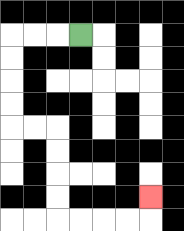{'start': '[3, 1]', 'end': '[6, 8]', 'path_directions': 'L,L,L,D,D,D,D,R,R,D,D,D,D,R,R,R,R,U', 'path_coordinates': '[[3, 1], [2, 1], [1, 1], [0, 1], [0, 2], [0, 3], [0, 4], [0, 5], [1, 5], [2, 5], [2, 6], [2, 7], [2, 8], [2, 9], [3, 9], [4, 9], [5, 9], [6, 9], [6, 8]]'}